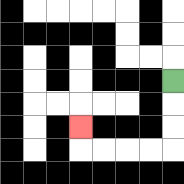{'start': '[7, 3]', 'end': '[3, 5]', 'path_directions': 'D,D,D,L,L,L,L,U', 'path_coordinates': '[[7, 3], [7, 4], [7, 5], [7, 6], [6, 6], [5, 6], [4, 6], [3, 6], [3, 5]]'}